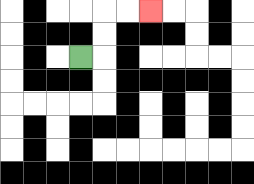{'start': '[3, 2]', 'end': '[6, 0]', 'path_directions': 'R,U,U,R,R', 'path_coordinates': '[[3, 2], [4, 2], [4, 1], [4, 0], [5, 0], [6, 0]]'}